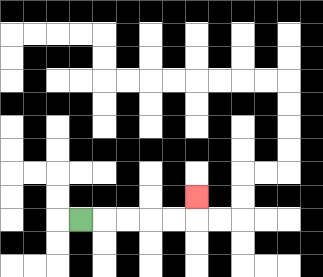{'start': '[3, 9]', 'end': '[8, 8]', 'path_directions': 'R,R,R,R,R,U', 'path_coordinates': '[[3, 9], [4, 9], [5, 9], [6, 9], [7, 9], [8, 9], [8, 8]]'}